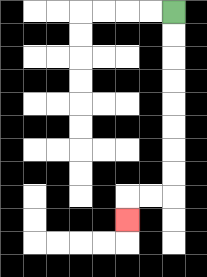{'start': '[7, 0]', 'end': '[5, 9]', 'path_directions': 'D,D,D,D,D,D,D,D,L,L,D', 'path_coordinates': '[[7, 0], [7, 1], [7, 2], [7, 3], [7, 4], [7, 5], [7, 6], [7, 7], [7, 8], [6, 8], [5, 8], [5, 9]]'}